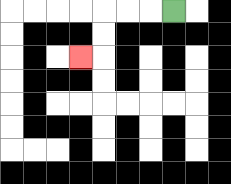{'start': '[7, 0]', 'end': '[3, 2]', 'path_directions': 'L,L,L,D,D,L', 'path_coordinates': '[[7, 0], [6, 0], [5, 0], [4, 0], [4, 1], [4, 2], [3, 2]]'}